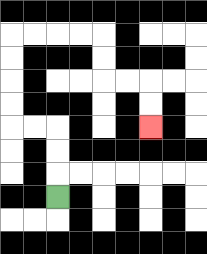{'start': '[2, 8]', 'end': '[6, 5]', 'path_directions': 'U,U,U,L,L,U,U,U,U,R,R,R,R,D,D,R,R,D,D', 'path_coordinates': '[[2, 8], [2, 7], [2, 6], [2, 5], [1, 5], [0, 5], [0, 4], [0, 3], [0, 2], [0, 1], [1, 1], [2, 1], [3, 1], [4, 1], [4, 2], [4, 3], [5, 3], [6, 3], [6, 4], [6, 5]]'}